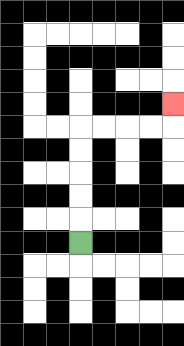{'start': '[3, 10]', 'end': '[7, 4]', 'path_directions': 'U,U,U,U,U,R,R,R,R,U', 'path_coordinates': '[[3, 10], [3, 9], [3, 8], [3, 7], [3, 6], [3, 5], [4, 5], [5, 5], [6, 5], [7, 5], [7, 4]]'}